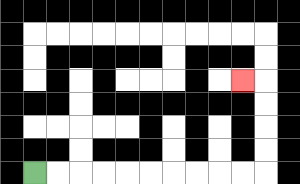{'start': '[1, 7]', 'end': '[10, 3]', 'path_directions': 'R,R,R,R,R,R,R,R,R,R,U,U,U,U,L', 'path_coordinates': '[[1, 7], [2, 7], [3, 7], [4, 7], [5, 7], [6, 7], [7, 7], [8, 7], [9, 7], [10, 7], [11, 7], [11, 6], [11, 5], [11, 4], [11, 3], [10, 3]]'}